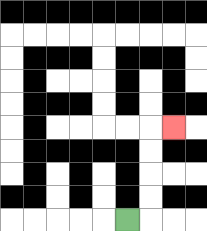{'start': '[5, 9]', 'end': '[7, 5]', 'path_directions': 'R,U,U,U,U,R', 'path_coordinates': '[[5, 9], [6, 9], [6, 8], [6, 7], [6, 6], [6, 5], [7, 5]]'}